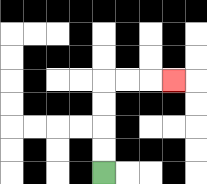{'start': '[4, 7]', 'end': '[7, 3]', 'path_directions': 'U,U,U,U,R,R,R', 'path_coordinates': '[[4, 7], [4, 6], [4, 5], [4, 4], [4, 3], [5, 3], [6, 3], [7, 3]]'}